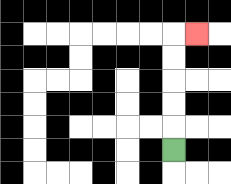{'start': '[7, 6]', 'end': '[8, 1]', 'path_directions': 'U,U,U,U,U,R', 'path_coordinates': '[[7, 6], [7, 5], [7, 4], [7, 3], [7, 2], [7, 1], [8, 1]]'}